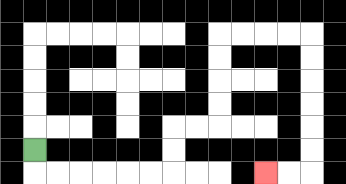{'start': '[1, 6]', 'end': '[11, 7]', 'path_directions': 'D,R,R,R,R,R,R,U,U,R,R,U,U,U,U,R,R,R,R,D,D,D,D,D,D,L,L', 'path_coordinates': '[[1, 6], [1, 7], [2, 7], [3, 7], [4, 7], [5, 7], [6, 7], [7, 7], [7, 6], [7, 5], [8, 5], [9, 5], [9, 4], [9, 3], [9, 2], [9, 1], [10, 1], [11, 1], [12, 1], [13, 1], [13, 2], [13, 3], [13, 4], [13, 5], [13, 6], [13, 7], [12, 7], [11, 7]]'}